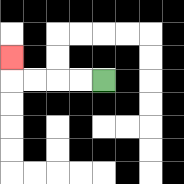{'start': '[4, 3]', 'end': '[0, 2]', 'path_directions': 'L,L,L,L,U', 'path_coordinates': '[[4, 3], [3, 3], [2, 3], [1, 3], [0, 3], [0, 2]]'}